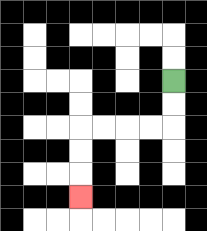{'start': '[7, 3]', 'end': '[3, 8]', 'path_directions': 'D,D,L,L,L,L,D,D,D', 'path_coordinates': '[[7, 3], [7, 4], [7, 5], [6, 5], [5, 5], [4, 5], [3, 5], [3, 6], [3, 7], [3, 8]]'}